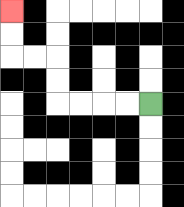{'start': '[6, 4]', 'end': '[0, 0]', 'path_directions': 'L,L,L,L,U,U,L,L,U,U', 'path_coordinates': '[[6, 4], [5, 4], [4, 4], [3, 4], [2, 4], [2, 3], [2, 2], [1, 2], [0, 2], [0, 1], [0, 0]]'}